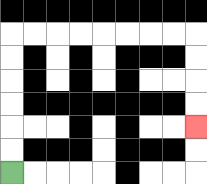{'start': '[0, 7]', 'end': '[8, 5]', 'path_directions': 'U,U,U,U,U,U,R,R,R,R,R,R,R,R,D,D,D,D', 'path_coordinates': '[[0, 7], [0, 6], [0, 5], [0, 4], [0, 3], [0, 2], [0, 1], [1, 1], [2, 1], [3, 1], [4, 1], [5, 1], [6, 1], [7, 1], [8, 1], [8, 2], [8, 3], [8, 4], [8, 5]]'}